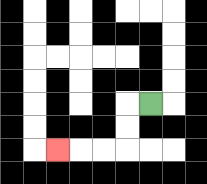{'start': '[6, 4]', 'end': '[2, 6]', 'path_directions': 'L,D,D,L,L,L', 'path_coordinates': '[[6, 4], [5, 4], [5, 5], [5, 6], [4, 6], [3, 6], [2, 6]]'}